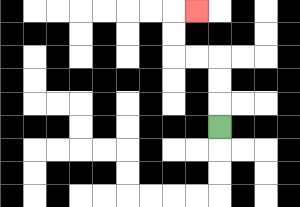{'start': '[9, 5]', 'end': '[8, 0]', 'path_directions': 'U,U,U,L,L,U,U,R', 'path_coordinates': '[[9, 5], [9, 4], [9, 3], [9, 2], [8, 2], [7, 2], [7, 1], [7, 0], [8, 0]]'}